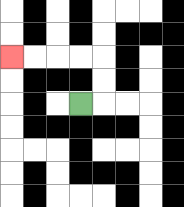{'start': '[3, 4]', 'end': '[0, 2]', 'path_directions': 'R,U,U,L,L,L,L', 'path_coordinates': '[[3, 4], [4, 4], [4, 3], [4, 2], [3, 2], [2, 2], [1, 2], [0, 2]]'}